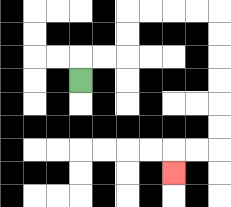{'start': '[3, 3]', 'end': '[7, 7]', 'path_directions': 'U,R,R,U,U,R,R,R,R,D,D,D,D,D,D,L,L,D', 'path_coordinates': '[[3, 3], [3, 2], [4, 2], [5, 2], [5, 1], [5, 0], [6, 0], [7, 0], [8, 0], [9, 0], [9, 1], [9, 2], [9, 3], [9, 4], [9, 5], [9, 6], [8, 6], [7, 6], [7, 7]]'}